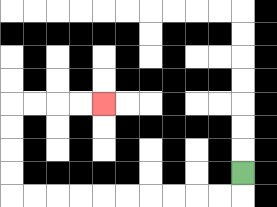{'start': '[10, 7]', 'end': '[4, 4]', 'path_directions': 'D,L,L,L,L,L,L,L,L,L,L,U,U,U,U,R,R,R,R', 'path_coordinates': '[[10, 7], [10, 8], [9, 8], [8, 8], [7, 8], [6, 8], [5, 8], [4, 8], [3, 8], [2, 8], [1, 8], [0, 8], [0, 7], [0, 6], [0, 5], [0, 4], [1, 4], [2, 4], [3, 4], [4, 4]]'}